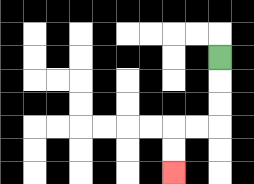{'start': '[9, 2]', 'end': '[7, 7]', 'path_directions': 'D,D,D,L,L,D,D', 'path_coordinates': '[[9, 2], [9, 3], [9, 4], [9, 5], [8, 5], [7, 5], [7, 6], [7, 7]]'}